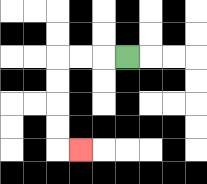{'start': '[5, 2]', 'end': '[3, 6]', 'path_directions': 'L,L,L,D,D,D,D,R', 'path_coordinates': '[[5, 2], [4, 2], [3, 2], [2, 2], [2, 3], [2, 4], [2, 5], [2, 6], [3, 6]]'}